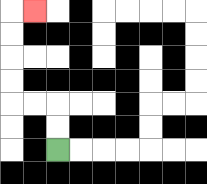{'start': '[2, 6]', 'end': '[1, 0]', 'path_directions': 'U,U,L,L,U,U,U,U,R', 'path_coordinates': '[[2, 6], [2, 5], [2, 4], [1, 4], [0, 4], [0, 3], [0, 2], [0, 1], [0, 0], [1, 0]]'}